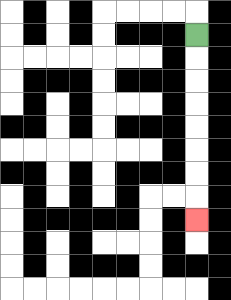{'start': '[8, 1]', 'end': '[8, 9]', 'path_directions': 'D,D,D,D,D,D,D,D', 'path_coordinates': '[[8, 1], [8, 2], [8, 3], [8, 4], [8, 5], [8, 6], [8, 7], [8, 8], [8, 9]]'}